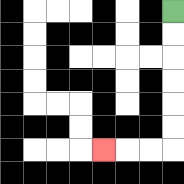{'start': '[7, 0]', 'end': '[4, 6]', 'path_directions': 'D,D,D,D,D,D,L,L,L', 'path_coordinates': '[[7, 0], [7, 1], [7, 2], [7, 3], [7, 4], [7, 5], [7, 6], [6, 6], [5, 6], [4, 6]]'}